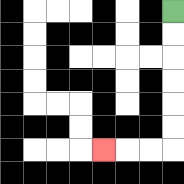{'start': '[7, 0]', 'end': '[4, 6]', 'path_directions': 'D,D,D,D,D,D,L,L,L', 'path_coordinates': '[[7, 0], [7, 1], [7, 2], [7, 3], [7, 4], [7, 5], [7, 6], [6, 6], [5, 6], [4, 6]]'}